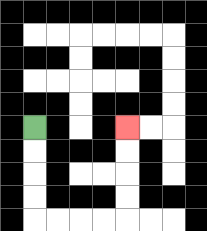{'start': '[1, 5]', 'end': '[5, 5]', 'path_directions': 'D,D,D,D,R,R,R,R,U,U,U,U', 'path_coordinates': '[[1, 5], [1, 6], [1, 7], [1, 8], [1, 9], [2, 9], [3, 9], [4, 9], [5, 9], [5, 8], [5, 7], [5, 6], [5, 5]]'}